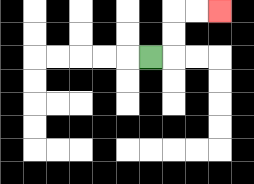{'start': '[6, 2]', 'end': '[9, 0]', 'path_directions': 'R,U,U,R,R', 'path_coordinates': '[[6, 2], [7, 2], [7, 1], [7, 0], [8, 0], [9, 0]]'}